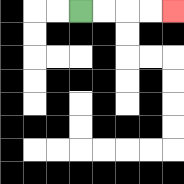{'start': '[3, 0]', 'end': '[7, 0]', 'path_directions': 'R,R,R,R', 'path_coordinates': '[[3, 0], [4, 0], [5, 0], [6, 0], [7, 0]]'}